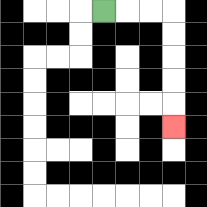{'start': '[4, 0]', 'end': '[7, 5]', 'path_directions': 'R,R,R,D,D,D,D,D', 'path_coordinates': '[[4, 0], [5, 0], [6, 0], [7, 0], [7, 1], [7, 2], [7, 3], [7, 4], [7, 5]]'}